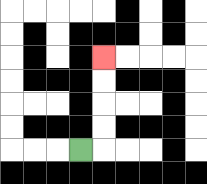{'start': '[3, 6]', 'end': '[4, 2]', 'path_directions': 'R,U,U,U,U', 'path_coordinates': '[[3, 6], [4, 6], [4, 5], [4, 4], [4, 3], [4, 2]]'}